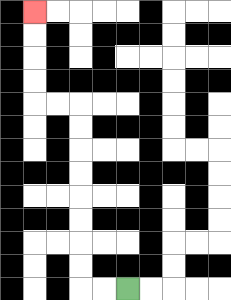{'start': '[5, 12]', 'end': '[1, 0]', 'path_directions': 'L,L,U,U,U,U,U,U,U,U,L,L,U,U,U,U', 'path_coordinates': '[[5, 12], [4, 12], [3, 12], [3, 11], [3, 10], [3, 9], [3, 8], [3, 7], [3, 6], [3, 5], [3, 4], [2, 4], [1, 4], [1, 3], [1, 2], [1, 1], [1, 0]]'}